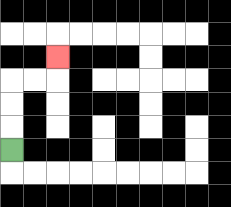{'start': '[0, 6]', 'end': '[2, 2]', 'path_directions': 'U,U,U,R,R,U', 'path_coordinates': '[[0, 6], [0, 5], [0, 4], [0, 3], [1, 3], [2, 3], [2, 2]]'}